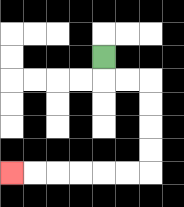{'start': '[4, 2]', 'end': '[0, 7]', 'path_directions': 'D,R,R,D,D,D,D,L,L,L,L,L,L', 'path_coordinates': '[[4, 2], [4, 3], [5, 3], [6, 3], [6, 4], [6, 5], [6, 6], [6, 7], [5, 7], [4, 7], [3, 7], [2, 7], [1, 7], [0, 7]]'}